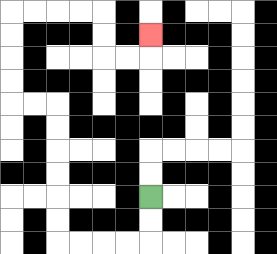{'start': '[6, 8]', 'end': '[6, 1]', 'path_directions': 'D,D,L,L,L,L,U,U,U,U,U,U,L,L,U,U,U,U,R,R,R,R,D,D,R,R,U', 'path_coordinates': '[[6, 8], [6, 9], [6, 10], [5, 10], [4, 10], [3, 10], [2, 10], [2, 9], [2, 8], [2, 7], [2, 6], [2, 5], [2, 4], [1, 4], [0, 4], [0, 3], [0, 2], [0, 1], [0, 0], [1, 0], [2, 0], [3, 0], [4, 0], [4, 1], [4, 2], [5, 2], [6, 2], [6, 1]]'}